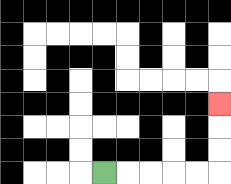{'start': '[4, 7]', 'end': '[9, 4]', 'path_directions': 'R,R,R,R,R,U,U,U', 'path_coordinates': '[[4, 7], [5, 7], [6, 7], [7, 7], [8, 7], [9, 7], [9, 6], [9, 5], [9, 4]]'}